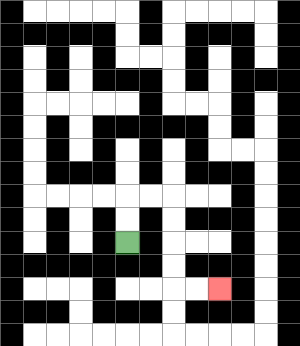{'start': '[5, 10]', 'end': '[9, 12]', 'path_directions': 'U,U,R,R,D,D,D,D,R,R', 'path_coordinates': '[[5, 10], [5, 9], [5, 8], [6, 8], [7, 8], [7, 9], [7, 10], [7, 11], [7, 12], [8, 12], [9, 12]]'}